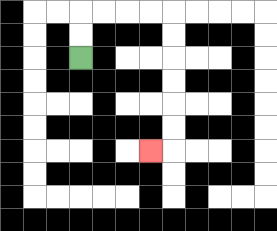{'start': '[3, 2]', 'end': '[6, 6]', 'path_directions': 'U,U,R,R,R,R,D,D,D,D,D,D,L', 'path_coordinates': '[[3, 2], [3, 1], [3, 0], [4, 0], [5, 0], [6, 0], [7, 0], [7, 1], [7, 2], [7, 3], [7, 4], [7, 5], [7, 6], [6, 6]]'}